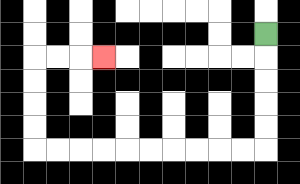{'start': '[11, 1]', 'end': '[4, 2]', 'path_directions': 'D,D,D,D,D,L,L,L,L,L,L,L,L,L,L,U,U,U,U,R,R,R', 'path_coordinates': '[[11, 1], [11, 2], [11, 3], [11, 4], [11, 5], [11, 6], [10, 6], [9, 6], [8, 6], [7, 6], [6, 6], [5, 6], [4, 6], [3, 6], [2, 6], [1, 6], [1, 5], [1, 4], [1, 3], [1, 2], [2, 2], [3, 2], [4, 2]]'}